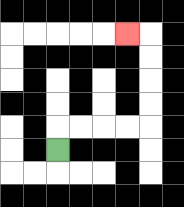{'start': '[2, 6]', 'end': '[5, 1]', 'path_directions': 'U,R,R,R,R,U,U,U,U,L', 'path_coordinates': '[[2, 6], [2, 5], [3, 5], [4, 5], [5, 5], [6, 5], [6, 4], [6, 3], [6, 2], [6, 1], [5, 1]]'}